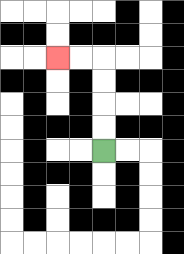{'start': '[4, 6]', 'end': '[2, 2]', 'path_directions': 'U,U,U,U,L,L', 'path_coordinates': '[[4, 6], [4, 5], [4, 4], [4, 3], [4, 2], [3, 2], [2, 2]]'}